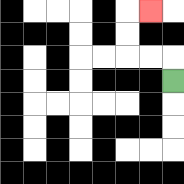{'start': '[7, 3]', 'end': '[6, 0]', 'path_directions': 'U,L,L,U,U,R', 'path_coordinates': '[[7, 3], [7, 2], [6, 2], [5, 2], [5, 1], [5, 0], [6, 0]]'}